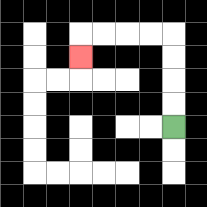{'start': '[7, 5]', 'end': '[3, 2]', 'path_directions': 'U,U,U,U,L,L,L,L,D', 'path_coordinates': '[[7, 5], [7, 4], [7, 3], [7, 2], [7, 1], [6, 1], [5, 1], [4, 1], [3, 1], [3, 2]]'}